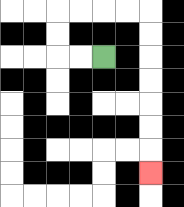{'start': '[4, 2]', 'end': '[6, 7]', 'path_directions': 'L,L,U,U,R,R,R,R,D,D,D,D,D,D,D', 'path_coordinates': '[[4, 2], [3, 2], [2, 2], [2, 1], [2, 0], [3, 0], [4, 0], [5, 0], [6, 0], [6, 1], [6, 2], [6, 3], [6, 4], [6, 5], [6, 6], [6, 7]]'}